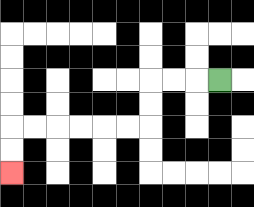{'start': '[9, 3]', 'end': '[0, 7]', 'path_directions': 'L,L,L,D,D,L,L,L,L,L,L,D,D', 'path_coordinates': '[[9, 3], [8, 3], [7, 3], [6, 3], [6, 4], [6, 5], [5, 5], [4, 5], [3, 5], [2, 5], [1, 5], [0, 5], [0, 6], [0, 7]]'}